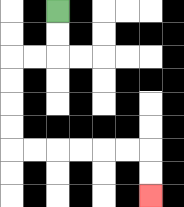{'start': '[2, 0]', 'end': '[6, 8]', 'path_directions': 'D,D,L,L,D,D,D,D,R,R,R,R,R,R,D,D', 'path_coordinates': '[[2, 0], [2, 1], [2, 2], [1, 2], [0, 2], [0, 3], [0, 4], [0, 5], [0, 6], [1, 6], [2, 6], [3, 6], [4, 6], [5, 6], [6, 6], [6, 7], [6, 8]]'}